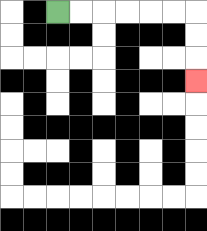{'start': '[2, 0]', 'end': '[8, 3]', 'path_directions': 'R,R,R,R,R,R,D,D,D', 'path_coordinates': '[[2, 0], [3, 0], [4, 0], [5, 0], [6, 0], [7, 0], [8, 0], [8, 1], [8, 2], [8, 3]]'}